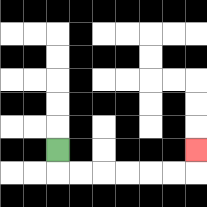{'start': '[2, 6]', 'end': '[8, 6]', 'path_directions': 'D,R,R,R,R,R,R,U', 'path_coordinates': '[[2, 6], [2, 7], [3, 7], [4, 7], [5, 7], [6, 7], [7, 7], [8, 7], [8, 6]]'}